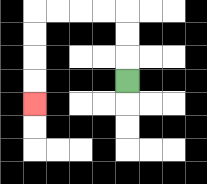{'start': '[5, 3]', 'end': '[1, 4]', 'path_directions': 'U,U,U,L,L,L,L,D,D,D,D', 'path_coordinates': '[[5, 3], [5, 2], [5, 1], [5, 0], [4, 0], [3, 0], [2, 0], [1, 0], [1, 1], [1, 2], [1, 3], [1, 4]]'}